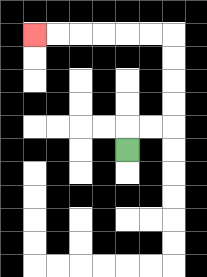{'start': '[5, 6]', 'end': '[1, 1]', 'path_directions': 'U,R,R,U,U,U,U,L,L,L,L,L,L', 'path_coordinates': '[[5, 6], [5, 5], [6, 5], [7, 5], [7, 4], [7, 3], [7, 2], [7, 1], [6, 1], [5, 1], [4, 1], [3, 1], [2, 1], [1, 1]]'}